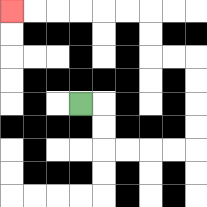{'start': '[3, 4]', 'end': '[0, 0]', 'path_directions': 'R,D,D,R,R,R,R,U,U,U,U,L,L,U,U,L,L,L,L,L,L', 'path_coordinates': '[[3, 4], [4, 4], [4, 5], [4, 6], [5, 6], [6, 6], [7, 6], [8, 6], [8, 5], [8, 4], [8, 3], [8, 2], [7, 2], [6, 2], [6, 1], [6, 0], [5, 0], [4, 0], [3, 0], [2, 0], [1, 0], [0, 0]]'}